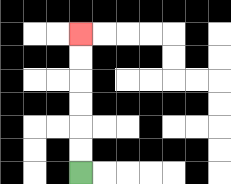{'start': '[3, 7]', 'end': '[3, 1]', 'path_directions': 'U,U,U,U,U,U', 'path_coordinates': '[[3, 7], [3, 6], [3, 5], [3, 4], [3, 3], [3, 2], [3, 1]]'}